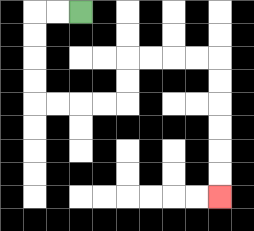{'start': '[3, 0]', 'end': '[9, 8]', 'path_directions': 'L,L,D,D,D,D,R,R,R,R,U,U,R,R,R,R,D,D,D,D,D,D', 'path_coordinates': '[[3, 0], [2, 0], [1, 0], [1, 1], [1, 2], [1, 3], [1, 4], [2, 4], [3, 4], [4, 4], [5, 4], [5, 3], [5, 2], [6, 2], [7, 2], [8, 2], [9, 2], [9, 3], [9, 4], [9, 5], [9, 6], [9, 7], [9, 8]]'}